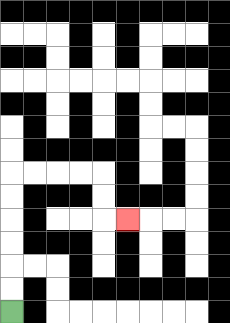{'start': '[0, 13]', 'end': '[5, 9]', 'path_directions': 'U,U,U,U,U,U,R,R,R,R,D,D,R', 'path_coordinates': '[[0, 13], [0, 12], [0, 11], [0, 10], [0, 9], [0, 8], [0, 7], [1, 7], [2, 7], [3, 7], [4, 7], [4, 8], [4, 9], [5, 9]]'}